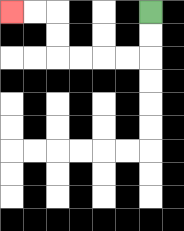{'start': '[6, 0]', 'end': '[0, 0]', 'path_directions': 'D,D,L,L,L,L,U,U,L,L', 'path_coordinates': '[[6, 0], [6, 1], [6, 2], [5, 2], [4, 2], [3, 2], [2, 2], [2, 1], [2, 0], [1, 0], [0, 0]]'}